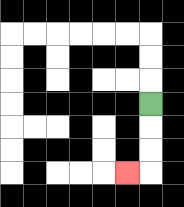{'start': '[6, 4]', 'end': '[5, 7]', 'path_directions': 'D,D,D,L', 'path_coordinates': '[[6, 4], [6, 5], [6, 6], [6, 7], [5, 7]]'}